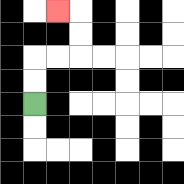{'start': '[1, 4]', 'end': '[2, 0]', 'path_directions': 'U,U,R,R,U,U,L', 'path_coordinates': '[[1, 4], [1, 3], [1, 2], [2, 2], [3, 2], [3, 1], [3, 0], [2, 0]]'}